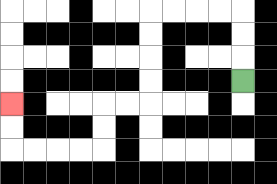{'start': '[10, 3]', 'end': '[0, 4]', 'path_directions': 'U,U,U,L,L,L,L,D,D,D,D,L,L,D,D,L,L,L,L,U,U', 'path_coordinates': '[[10, 3], [10, 2], [10, 1], [10, 0], [9, 0], [8, 0], [7, 0], [6, 0], [6, 1], [6, 2], [6, 3], [6, 4], [5, 4], [4, 4], [4, 5], [4, 6], [3, 6], [2, 6], [1, 6], [0, 6], [0, 5], [0, 4]]'}